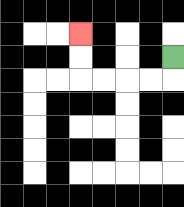{'start': '[7, 2]', 'end': '[3, 1]', 'path_directions': 'D,L,L,L,L,U,U', 'path_coordinates': '[[7, 2], [7, 3], [6, 3], [5, 3], [4, 3], [3, 3], [3, 2], [3, 1]]'}